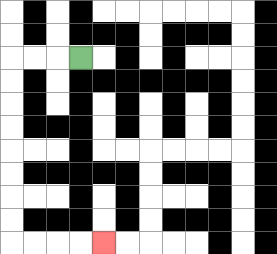{'start': '[3, 2]', 'end': '[4, 10]', 'path_directions': 'L,L,L,D,D,D,D,D,D,D,D,R,R,R,R', 'path_coordinates': '[[3, 2], [2, 2], [1, 2], [0, 2], [0, 3], [0, 4], [0, 5], [0, 6], [0, 7], [0, 8], [0, 9], [0, 10], [1, 10], [2, 10], [3, 10], [4, 10]]'}